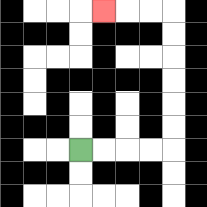{'start': '[3, 6]', 'end': '[4, 0]', 'path_directions': 'R,R,R,R,U,U,U,U,U,U,L,L,L', 'path_coordinates': '[[3, 6], [4, 6], [5, 6], [6, 6], [7, 6], [7, 5], [7, 4], [7, 3], [7, 2], [7, 1], [7, 0], [6, 0], [5, 0], [4, 0]]'}